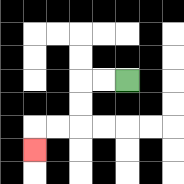{'start': '[5, 3]', 'end': '[1, 6]', 'path_directions': 'L,L,D,D,L,L,D', 'path_coordinates': '[[5, 3], [4, 3], [3, 3], [3, 4], [3, 5], [2, 5], [1, 5], [1, 6]]'}